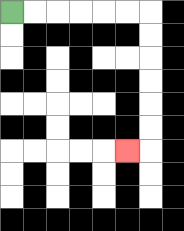{'start': '[0, 0]', 'end': '[5, 6]', 'path_directions': 'R,R,R,R,R,R,D,D,D,D,D,D,L', 'path_coordinates': '[[0, 0], [1, 0], [2, 0], [3, 0], [4, 0], [5, 0], [6, 0], [6, 1], [6, 2], [6, 3], [6, 4], [6, 5], [6, 6], [5, 6]]'}